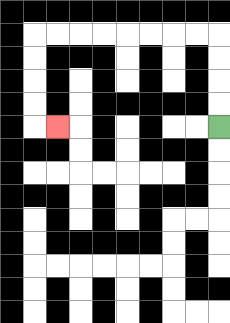{'start': '[9, 5]', 'end': '[2, 5]', 'path_directions': 'U,U,U,U,L,L,L,L,L,L,L,L,D,D,D,D,R', 'path_coordinates': '[[9, 5], [9, 4], [9, 3], [9, 2], [9, 1], [8, 1], [7, 1], [6, 1], [5, 1], [4, 1], [3, 1], [2, 1], [1, 1], [1, 2], [1, 3], [1, 4], [1, 5], [2, 5]]'}